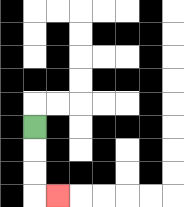{'start': '[1, 5]', 'end': '[2, 8]', 'path_directions': 'D,D,D,R', 'path_coordinates': '[[1, 5], [1, 6], [1, 7], [1, 8], [2, 8]]'}